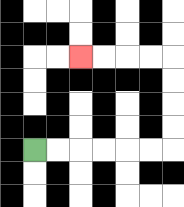{'start': '[1, 6]', 'end': '[3, 2]', 'path_directions': 'R,R,R,R,R,R,U,U,U,U,L,L,L,L', 'path_coordinates': '[[1, 6], [2, 6], [3, 6], [4, 6], [5, 6], [6, 6], [7, 6], [7, 5], [7, 4], [7, 3], [7, 2], [6, 2], [5, 2], [4, 2], [3, 2]]'}